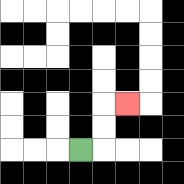{'start': '[3, 6]', 'end': '[5, 4]', 'path_directions': 'R,U,U,R', 'path_coordinates': '[[3, 6], [4, 6], [4, 5], [4, 4], [5, 4]]'}